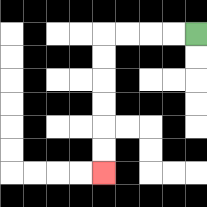{'start': '[8, 1]', 'end': '[4, 7]', 'path_directions': 'L,L,L,L,D,D,D,D,D,D', 'path_coordinates': '[[8, 1], [7, 1], [6, 1], [5, 1], [4, 1], [4, 2], [4, 3], [4, 4], [4, 5], [4, 6], [4, 7]]'}